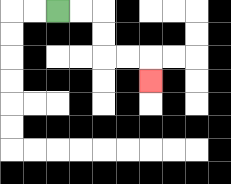{'start': '[2, 0]', 'end': '[6, 3]', 'path_directions': 'R,R,D,D,R,R,D', 'path_coordinates': '[[2, 0], [3, 0], [4, 0], [4, 1], [4, 2], [5, 2], [6, 2], [6, 3]]'}